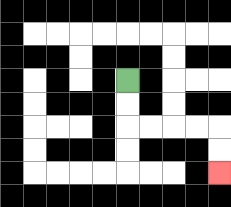{'start': '[5, 3]', 'end': '[9, 7]', 'path_directions': 'D,D,R,R,R,R,D,D', 'path_coordinates': '[[5, 3], [5, 4], [5, 5], [6, 5], [7, 5], [8, 5], [9, 5], [9, 6], [9, 7]]'}